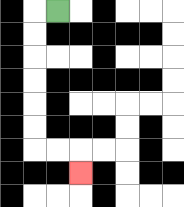{'start': '[2, 0]', 'end': '[3, 7]', 'path_directions': 'L,D,D,D,D,D,D,R,R,D', 'path_coordinates': '[[2, 0], [1, 0], [1, 1], [1, 2], [1, 3], [1, 4], [1, 5], [1, 6], [2, 6], [3, 6], [3, 7]]'}